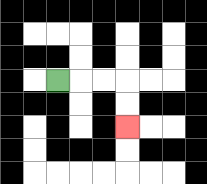{'start': '[2, 3]', 'end': '[5, 5]', 'path_directions': 'R,R,R,D,D', 'path_coordinates': '[[2, 3], [3, 3], [4, 3], [5, 3], [5, 4], [5, 5]]'}